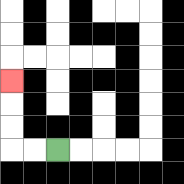{'start': '[2, 6]', 'end': '[0, 3]', 'path_directions': 'L,L,U,U,U', 'path_coordinates': '[[2, 6], [1, 6], [0, 6], [0, 5], [0, 4], [0, 3]]'}